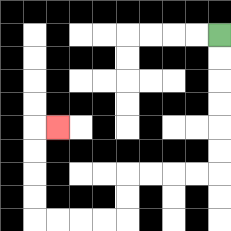{'start': '[9, 1]', 'end': '[2, 5]', 'path_directions': 'D,D,D,D,D,D,L,L,L,L,D,D,L,L,L,L,U,U,U,U,R', 'path_coordinates': '[[9, 1], [9, 2], [9, 3], [9, 4], [9, 5], [9, 6], [9, 7], [8, 7], [7, 7], [6, 7], [5, 7], [5, 8], [5, 9], [4, 9], [3, 9], [2, 9], [1, 9], [1, 8], [1, 7], [1, 6], [1, 5], [2, 5]]'}